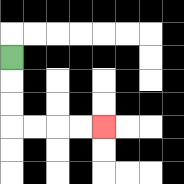{'start': '[0, 2]', 'end': '[4, 5]', 'path_directions': 'D,D,D,R,R,R,R', 'path_coordinates': '[[0, 2], [0, 3], [0, 4], [0, 5], [1, 5], [2, 5], [3, 5], [4, 5]]'}